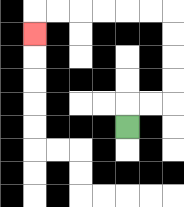{'start': '[5, 5]', 'end': '[1, 1]', 'path_directions': 'U,R,R,U,U,U,U,L,L,L,L,L,L,D', 'path_coordinates': '[[5, 5], [5, 4], [6, 4], [7, 4], [7, 3], [7, 2], [7, 1], [7, 0], [6, 0], [5, 0], [4, 0], [3, 0], [2, 0], [1, 0], [1, 1]]'}